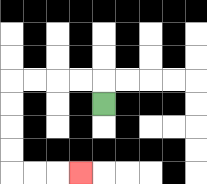{'start': '[4, 4]', 'end': '[3, 7]', 'path_directions': 'U,L,L,L,L,D,D,D,D,R,R,R', 'path_coordinates': '[[4, 4], [4, 3], [3, 3], [2, 3], [1, 3], [0, 3], [0, 4], [0, 5], [0, 6], [0, 7], [1, 7], [2, 7], [3, 7]]'}